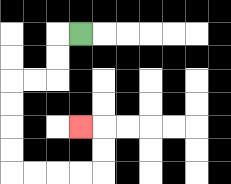{'start': '[3, 1]', 'end': '[3, 5]', 'path_directions': 'L,D,D,L,L,D,D,D,D,R,R,R,R,U,U,L', 'path_coordinates': '[[3, 1], [2, 1], [2, 2], [2, 3], [1, 3], [0, 3], [0, 4], [0, 5], [0, 6], [0, 7], [1, 7], [2, 7], [3, 7], [4, 7], [4, 6], [4, 5], [3, 5]]'}